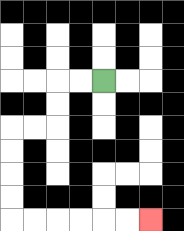{'start': '[4, 3]', 'end': '[6, 9]', 'path_directions': 'L,L,D,D,L,L,D,D,D,D,R,R,R,R,R,R', 'path_coordinates': '[[4, 3], [3, 3], [2, 3], [2, 4], [2, 5], [1, 5], [0, 5], [0, 6], [0, 7], [0, 8], [0, 9], [1, 9], [2, 9], [3, 9], [4, 9], [5, 9], [6, 9]]'}